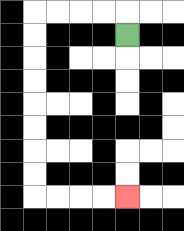{'start': '[5, 1]', 'end': '[5, 8]', 'path_directions': 'U,L,L,L,L,D,D,D,D,D,D,D,D,R,R,R,R', 'path_coordinates': '[[5, 1], [5, 0], [4, 0], [3, 0], [2, 0], [1, 0], [1, 1], [1, 2], [1, 3], [1, 4], [1, 5], [1, 6], [1, 7], [1, 8], [2, 8], [3, 8], [4, 8], [5, 8]]'}